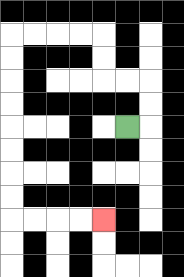{'start': '[5, 5]', 'end': '[4, 9]', 'path_directions': 'R,U,U,L,L,U,U,L,L,L,L,D,D,D,D,D,D,D,D,R,R,R,R', 'path_coordinates': '[[5, 5], [6, 5], [6, 4], [6, 3], [5, 3], [4, 3], [4, 2], [4, 1], [3, 1], [2, 1], [1, 1], [0, 1], [0, 2], [0, 3], [0, 4], [0, 5], [0, 6], [0, 7], [0, 8], [0, 9], [1, 9], [2, 9], [3, 9], [4, 9]]'}